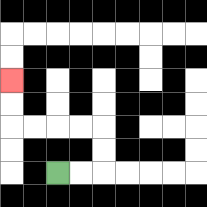{'start': '[2, 7]', 'end': '[0, 3]', 'path_directions': 'R,R,U,U,L,L,L,L,U,U', 'path_coordinates': '[[2, 7], [3, 7], [4, 7], [4, 6], [4, 5], [3, 5], [2, 5], [1, 5], [0, 5], [0, 4], [0, 3]]'}